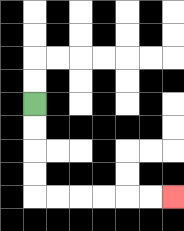{'start': '[1, 4]', 'end': '[7, 8]', 'path_directions': 'D,D,D,D,R,R,R,R,R,R', 'path_coordinates': '[[1, 4], [1, 5], [1, 6], [1, 7], [1, 8], [2, 8], [3, 8], [4, 8], [5, 8], [6, 8], [7, 8]]'}